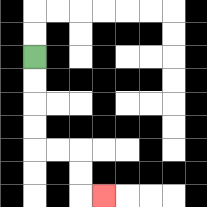{'start': '[1, 2]', 'end': '[4, 8]', 'path_directions': 'D,D,D,D,R,R,D,D,R', 'path_coordinates': '[[1, 2], [1, 3], [1, 4], [1, 5], [1, 6], [2, 6], [3, 6], [3, 7], [3, 8], [4, 8]]'}